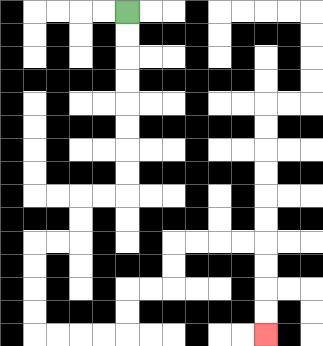{'start': '[5, 0]', 'end': '[11, 14]', 'path_directions': 'D,D,D,D,D,D,D,D,L,L,D,D,L,L,D,D,D,D,R,R,R,R,U,U,R,R,U,U,R,R,R,R,D,D,D,D', 'path_coordinates': '[[5, 0], [5, 1], [5, 2], [5, 3], [5, 4], [5, 5], [5, 6], [5, 7], [5, 8], [4, 8], [3, 8], [3, 9], [3, 10], [2, 10], [1, 10], [1, 11], [1, 12], [1, 13], [1, 14], [2, 14], [3, 14], [4, 14], [5, 14], [5, 13], [5, 12], [6, 12], [7, 12], [7, 11], [7, 10], [8, 10], [9, 10], [10, 10], [11, 10], [11, 11], [11, 12], [11, 13], [11, 14]]'}